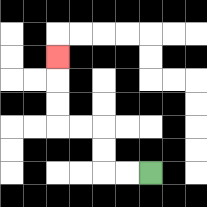{'start': '[6, 7]', 'end': '[2, 2]', 'path_directions': 'L,L,U,U,L,L,U,U,U', 'path_coordinates': '[[6, 7], [5, 7], [4, 7], [4, 6], [4, 5], [3, 5], [2, 5], [2, 4], [2, 3], [2, 2]]'}